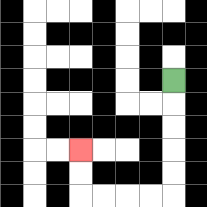{'start': '[7, 3]', 'end': '[3, 6]', 'path_directions': 'D,D,D,D,D,L,L,L,L,U,U', 'path_coordinates': '[[7, 3], [7, 4], [7, 5], [7, 6], [7, 7], [7, 8], [6, 8], [5, 8], [4, 8], [3, 8], [3, 7], [3, 6]]'}